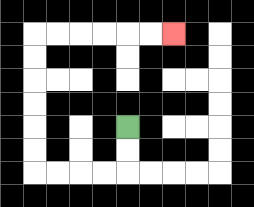{'start': '[5, 5]', 'end': '[7, 1]', 'path_directions': 'D,D,L,L,L,L,U,U,U,U,U,U,R,R,R,R,R,R', 'path_coordinates': '[[5, 5], [5, 6], [5, 7], [4, 7], [3, 7], [2, 7], [1, 7], [1, 6], [1, 5], [1, 4], [1, 3], [1, 2], [1, 1], [2, 1], [3, 1], [4, 1], [5, 1], [6, 1], [7, 1]]'}